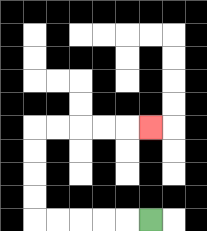{'start': '[6, 9]', 'end': '[6, 5]', 'path_directions': 'L,L,L,L,L,U,U,U,U,R,R,R,R,R', 'path_coordinates': '[[6, 9], [5, 9], [4, 9], [3, 9], [2, 9], [1, 9], [1, 8], [1, 7], [1, 6], [1, 5], [2, 5], [3, 5], [4, 5], [5, 5], [6, 5]]'}